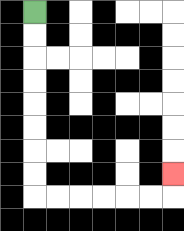{'start': '[1, 0]', 'end': '[7, 7]', 'path_directions': 'D,D,D,D,D,D,D,D,R,R,R,R,R,R,U', 'path_coordinates': '[[1, 0], [1, 1], [1, 2], [1, 3], [1, 4], [1, 5], [1, 6], [1, 7], [1, 8], [2, 8], [3, 8], [4, 8], [5, 8], [6, 8], [7, 8], [7, 7]]'}